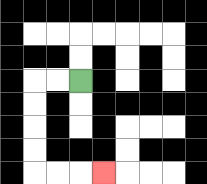{'start': '[3, 3]', 'end': '[4, 7]', 'path_directions': 'L,L,D,D,D,D,R,R,R', 'path_coordinates': '[[3, 3], [2, 3], [1, 3], [1, 4], [1, 5], [1, 6], [1, 7], [2, 7], [3, 7], [4, 7]]'}